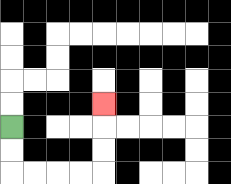{'start': '[0, 5]', 'end': '[4, 4]', 'path_directions': 'D,D,R,R,R,R,U,U,U', 'path_coordinates': '[[0, 5], [0, 6], [0, 7], [1, 7], [2, 7], [3, 7], [4, 7], [4, 6], [4, 5], [4, 4]]'}